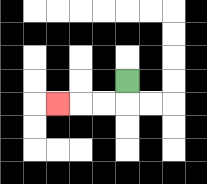{'start': '[5, 3]', 'end': '[2, 4]', 'path_directions': 'D,L,L,L', 'path_coordinates': '[[5, 3], [5, 4], [4, 4], [3, 4], [2, 4]]'}